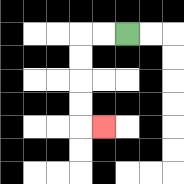{'start': '[5, 1]', 'end': '[4, 5]', 'path_directions': 'L,L,D,D,D,D,R', 'path_coordinates': '[[5, 1], [4, 1], [3, 1], [3, 2], [3, 3], [3, 4], [3, 5], [4, 5]]'}